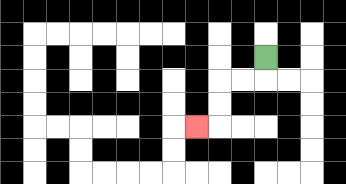{'start': '[11, 2]', 'end': '[8, 5]', 'path_directions': 'D,L,L,D,D,L', 'path_coordinates': '[[11, 2], [11, 3], [10, 3], [9, 3], [9, 4], [9, 5], [8, 5]]'}